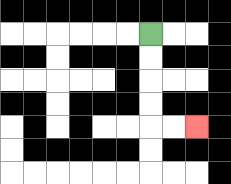{'start': '[6, 1]', 'end': '[8, 5]', 'path_directions': 'D,D,D,D,R,R', 'path_coordinates': '[[6, 1], [6, 2], [6, 3], [6, 4], [6, 5], [7, 5], [8, 5]]'}